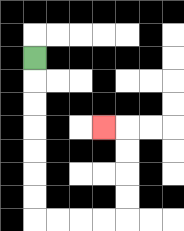{'start': '[1, 2]', 'end': '[4, 5]', 'path_directions': 'D,D,D,D,D,D,D,R,R,R,R,U,U,U,U,L', 'path_coordinates': '[[1, 2], [1, 3], [1, 4], [1, 5], [1, 6], [1, 7], [1, 8], [1, 9], [2, 9], [3, 9], [4, 9], [5, 9], [5, 8], [5, 7], [5, 6], [5, 5], [4, 5]]'}